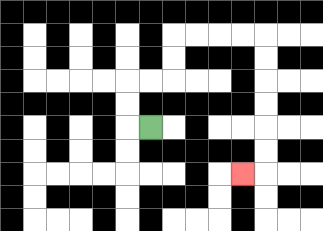{'start': '[6, 5]', 'end': '[10, 7]', 'path_directions': 'L,U,U,R,R,U,U,R,R,R,R,D,D,D,D,D,D,L', 'path_coordinates': '[[6, 5], [5, 5], [5, 4], [5, 3], [6, 3], [7, 3], [7, 2], [7, 1], [8, 1], [9, 1], [10, 1], [11, 1], [11, 2], [11, 3], [11, 4], [11, 5], [11, 6], [11, 7], [10, 7]]'}